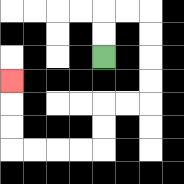{'start': '[4, 2]', 'end': '[0, 3]', 'path_directions': 'U,U,R,R,D,D,D,D,L,L,D,D,L,L,L,L,U,U,U', 'path_coordinates': '[[4, 2], [4, 1], [4, 0], [5, 0], [6, 0], [6, 1], [6, 2], [6, 3], [6, 4], [5, 4], [4, 4], [4, 5], [4, 6], [3, 6], [2, 6], [1, 6], [0, 6], [0, 5], [0, 4], [0, 3]]'}